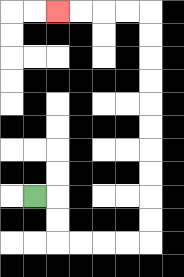{'start': '[1, 8]', 'end': '[2, 0]', 'path_directions': 'R,D,D,R,R,R,R,U,U,U,U,U,U,U,U,U,U,L,L,L,L', 'path_coordinates': '[[1, 8], [2, 8], [2, 9], [2, 10], [3, 10], [4, 10], [5, 10], [6, 10], [6, 9], [6, 8], [6, 7], [6, 6], [6, 5], [6, 4], [6, 3], [6, 2], [6, 1], [6, 0], [5, 0], [4, 0], [3, 0], [2, 0]]'}